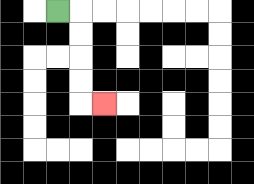{'start': '[2, 0]', 'end': '[4, 4]', 'path_directions': 'R,D,D,D,D,R', 'path_coordinates': '[[2, 0], [3, 0], [3, 1], [3, 2], [3, 3], [3, 4], [4, 4]]'}